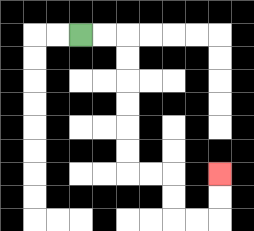{'start': '[3, 1]', 'end': '[9, 7]', 'path_directions': 'R,R,D,D,D,D,D,D,R,R,D,D,R,R,U,U', 'path_coordinates': '[[3, 1], [4, 1], [5, 1], [5, 2], [5, 3], [5, 4], [5, 5], [5, 6], [5, 7], [6, 7], [7, 7], [7, 8], [7, 9], [8, 9], [9, 9], [9, 8], [9, 7]]'}